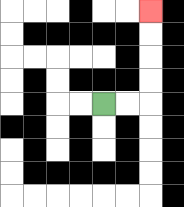{'start': '[4, 4]', 'end': '[6, 0]', 'path_directions': 'R,R,U,U,U,U', 'path_coordinates': '[[4, 4], [5, 4], [6, 4], [6, 3], [6, 2], [6, 1], [6, 0]]'}